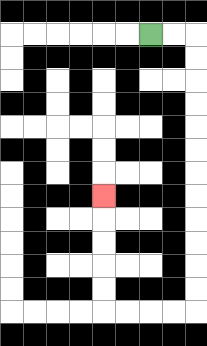{'start': '[6, 1]', 'end': '[4, 8]', 'path_directions': 'R,R,D,D,D,D,D,D,D,D,D,D,D,D,L,L,L,L,U,U,U,U,U', 'path_coordinates': '[[6, 1], [7, 1], [8, 1], [8, 2], [8, 3], [8, 4], [8, 5], [8, 6], [8, 7], [8, 8], [8, 9], [8, 10], [8, 11], [8, 12], [8, 13], [7, 13], [6, 13], [5, 13], [4, 13], [4, 12], [4, 11], [4, 10], [4, 9], [4, 8]]'}